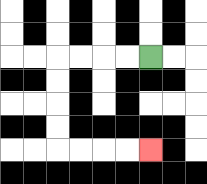{'start': '[6, 2]', 'end': '[6, 6]', 'path_directions': 'L,L,L,L,D,D,D,D,R,R,R,R', 'path_coordinates': '[[6, 2], [5, 2], [4, 2], [3, 2], [2, 2], [2, 3], [2, 4], [2, 5], [2, 6], [3, 6], [4, 6], [5, 6], [6, 6]]'}